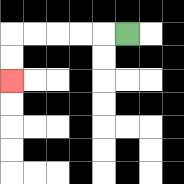{'start': '[5, 1]', 'end': '[0, 3]', 'path_directions': 'L,L,L,L,L,D,D', 'path_coordinates': '[[5, 1], [4, 1], [3, 1], [2, 1], [1, 1], [0, 1], [0, 2], [0, 3]]'}